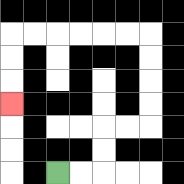{'start': '[2, 7]', 'end': '[0, 4]', 'path_directions': 'R,R,U,U,R,R,U,U,U,U,L,L,L,L,L,L,D,D,D', 'path_coordinates': '[[2, 7], [3, 7], [4, 7], [4, 6], [4, 5], [5, 5], [6, 5], [6, 4], [6, 3], [6, 2], [6, 1], [5, 1], [4, 1], [3, 1], [2, 1], [1, 1], [0, 1], [0, 2], [0, 3], [0, 4]]'}